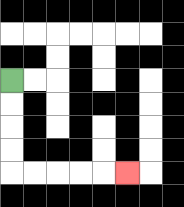{'start': '[0, 3]', 'end': '[5, 7]', 'path_directions': 'D,D,D,D,R,R,R,R,R', 'path_coordinates': '[[0, 3], [0, 4], [0, 5], [0, 6], [0, 7], [1, 7], [2, 7], [3, 7], [4, 7], [5, 7]]'}